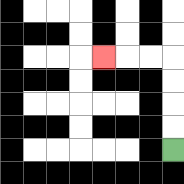{'start': '[7, 6]', 'end': '[4, 2]', 'path_directions': 'U,U,U,U,L,L,L', 'path_coordinates': '[[7, 6], [7, 5], [7, 4], [7, 3], [7, 2], [6, 2], [5, 2], [4, 2]]'}